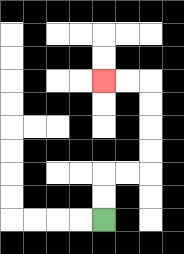{'start': '[4, 9]', 'end': '[4, 3]', 'path_directions': 'U,U,R,R,U,U,U,U,L,L', 'path_coordinates': '[[4, 9], [4, 8], [4, 7], [5, 7], [6, 7], [6, 6], [6, 5], [6, 4], [6, 3], [5, 3], [4, 3]]'}